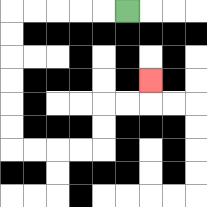{'start': '[5, 0]', 'end': '[6, 3]', 'path_directions': 'L,L,L,L,L,D,D,D,D,D,D,R,R,R,R,U,U,R,R,U', 'path_coordinates': '[[5, 0], [4, 0], [3, 0], [2, 0], [1, 0], [0, 0], [0, 1], [0, 2], [0, 3], [0, 4], [0, 5], [0, 6], [1, 6], [2, 6], [3, 6], [4, 6], [4, 5], [4, 4], [5, 4], [6, 4], [6, 3]]'}